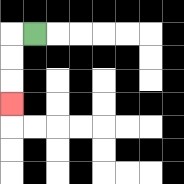{'start': '[1, 1]', 'end': '[0, 4]', 'path_directions': 'L,D,D,D', 'path_coordinates': '[[1, 1], [0, 1], [0, 2], [0, 3], [0, 4]]'}